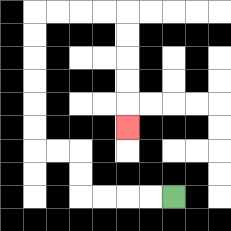{'start': '[7, 8]', 'end': '[5, 5]', 'path_directions': 'L,L,L,L,U,U,L,L,U,U,U,U,U,U,R,R,R,R,D,D,D,D,D', 'path_coordinates': '[[7, 8], [6, 8], [5, 8], [4, 8], [3, 8], [3, 7], [3, 6], [2, 6], [1, 6], [1, 5], [1, 4], [1, 3], [1, 2], [1, 1], [1, 0], [2, 0], [3, 0], [4, 0], [5, 0], [5, 1], [5, 2], [5, 3], [5, 4], [5, 5]]'}